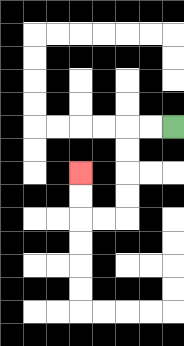{'start': '[7, 5]', 'end': '[3, 7]', 'path_directions': 'L,L,D,D,D,D,L,L,U,U', 'path_coordinates': '[[7, 5], [6, 5], [5, 5], [5, 6], [5, 7], [5, 8], [5, 9], [4, 9], [3, 9], [3, 8], [3, 7]]'}